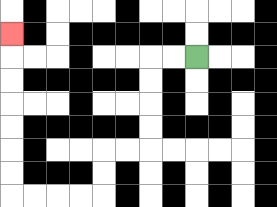{'start': '[8, 2]', 'end': '[0, 1]', 'path_directions': 'L,L,D,D,D,D,L,L,D,D,L,L,L,L,U,U,U,U,U,U,U', 'path_coordinates': '[[8, 2], [7, 2], [6, 2], [6, 3], [6, 4], [6, 5], [6, 6], [5, 6], [4, 6], [4, 7], [4, 8], [3, 8], [2, 8], [1, 8], [0, 8], [0, 7], [0, 6], [0, 5], [0, 4], [0, 3], [0, 2], [0, 1]]'}